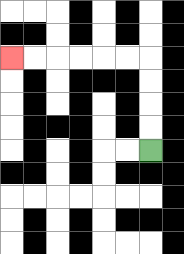{'start': '[6, 6]', 'end': '[0, 2]', 'path_directions': 'U,U,U,U,L,L,L,L,L,L', 'path_coordinates': '[[6, 6], [6, 5], [6, 4], [6, 3], [6, 2], [5, 2], [4, 2], [3, 2], [2, 2], [1, 2], [0, 2]]'}